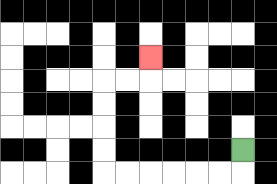{'start': '[10, 6]', 'end': '[6, 2]', 'path_directions': 'D,L,L,L,L,L,L,U,U,U,U,R,R,U', 'path_coordinates': '[[10, 6], [10, 7], [9, 7], [8, 7], [7, 7], [6, 7], [5, 7], [4, 7], [4, 6], [4, 5], [4, 4], [4, 3], [5, 3], [6, 3], [6, 2]]'}